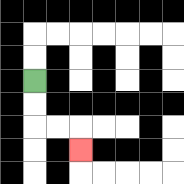{'start': '[1, 3]', 'end': '[3, 6]', 'path_directions': 'D,D,R,R,D', 'path_coordinates': '[[1, 3], [1, 4], [1, 5], [2, 5], [3, 5], [3, 6]]'}